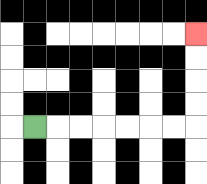{'start': '[1, 5]', 'end': '[8, 1]', 'path_directions': 'R,R,R,R,R,R,R,U,U,U,U', 'path_coordinates': '[[1, 5], [2, 5], [3, 5], [4, 5], [5, 5], [6, 5], [7, 5], [8, 5], [8, 4], [8, 3], [8, 2], [8, 1]]'}